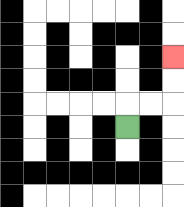{'start': '[5, 5]', 'end': '[7, 2]', 'path_directions': 'U,R,R,U,U', 'path_coordinates': '[[5, 5], [5, 4], [6, 4], [7, 4], [7, 3], [7, 2]]'}